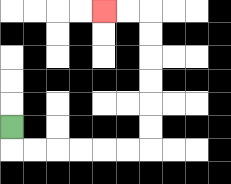{'start': '[0, 5]', 'end': '[4, 0]', 'path_directions': 'D,R,R,R,R,R,R,U,U,U,U,U,U,L,L', 'path_coordinates': '[[0, 5], [0, 6], [1, 6], [2, 6], [3, 6], [4, 6], [5, 6], [6, 6], [6, 5], [6, 4], [6, 3], [6, 2], [6, 1], [6, 0], [5, 0], [4, 0]]'}